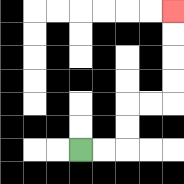{'start': '[3, 6]', 'end': '[7, 0]', 'path_directions': 'R,R,U,U,R,R,U,U,U,U', 'path_coordinates': '[[3, 6], [4, 6], [5, 6], [5, 5], [5, 4], [6, 4], [7, 4], [7, 3], [7, 2], [7, 1], [7, 0]]'}